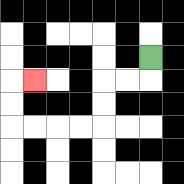{'start': '[6, 2]', 'end': '[1, 3]', 'path_directions': 'D,L,L,D,D,L,L,L,L,U,U,R', 'path_coordinates': '[[6, 2], [6, 3], [5, 3], [4, 3], [4, 4], [4, 5], [3, 5], [2, 5], [1, 5], [0, 5], [0, 4], [0, 3], [1, 3]]'}